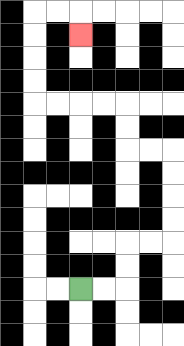{'start': '[3, 12]', 'end': '[3, 1]', 'path_directions': 'R,R,U,U,R,R,U,U,U,U,L,L,U,U,L,L,L,L,U,U,U,U,R,R,D', 'path_coordinates': '[[3, 12], [4, 12], [5, 12], [5, 11], [5, 10], [6, 10], [7, 10], [7, 9], [7, 8], [7, 7], [7, 6], [6, 6], [5, 6], [5, 5], [5, 4], [4, 4], [3, 4], [2, 4], [1, 4], [1, 3], [1, 2], [1, 1], [1, 0], [2, 0], [3, 0], [3, 1]]'}